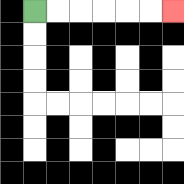{'start': '[1, 0]', 'end': '[7, 0]', 'path_directions': 'R,R,R,R,R,R', 'path_coordinates': '[[1, 0], [2, 0], [3, 0], [4, 0], [5, 0], [6, 0], [7, 0]]'}